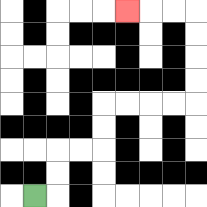{'start': '[1, 8]', 'end': '[5, 0]', 'path_directions': 'R,U,U,R,R,U,U,R,R,R,R,U,U,U,U,L,L,L', 'path_coordinates': '[[1, 8], [2, 8], [2, 7], [2, 6], [3, 6], [4, 6], [4, 5], [4, 4], [5, 4], [6, 4], [7, 4], [8, 4], [8, 3], [8, 2], [8, 1], [8, 0], [7, 0], [6, 0], [5, 0]]'}